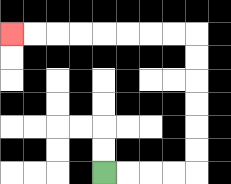{'start': '[4, 7]', 'end': '[0, 1]', 'path_directions': 'R,R,R,R,U,U,U,U,U,U,L,L,L,L,L,L,L,L', 'path_coordinates': '[[4, 7], [5, 7], [6, 7], [7, 7], [8, 7], [8, 6], [8, 5], [8, 4], [8, 3], [8, 2], [8, 1], [7, 1], [6, 1], [5, 1], [4, 1], [3, 1], [2, 1], [1, 1], [0, 1]]'}